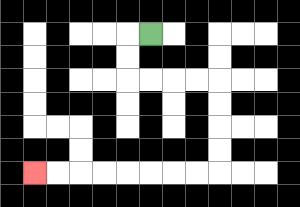{'start': '[6, 1]', 'end': '[1, 7]', 'path_directions': 'L,D,D,R,R,R,R,D,D,D,D,L,L,L,L,L,L,L,L', 'path_coordinates': '[[6, 1], [5, 1], [5, 2], [5, 3], [6, 3], [7, 3], [8, 3], [9, 3], [9, 4], [9, 5], [9, 6], [9, 7], [8, 7], [7, 7], [6, 7], [5, 7], [4, 7], [3, 7], [2, 7], [1, 7]]'}